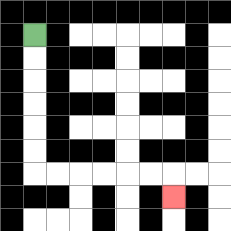{'start': '[1, 1]', 'end': '[7, 8]', 'path_directions': 'D,D,D,D,D,D,R,R,R,R,R,R,D', 'path_coordinates': '[[1, 1], [1, 2], [1, 3], [1, 4], [1, 5], [1, 6], [1, 7], [2, 7], [3, 7], [4, 7], [5, 7], [6, 7], [7, 7], [7, 8]]'}